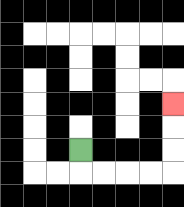{'start': '[3, 6]', 'end': '[7, 4]', 'path_directions': 'D,R,R,R,R,U,U,U', 'path_coordinates': '[[3, 6], [3, 7], [4, 7], [5, 7], [6, 7], [7, 7], [7, 6], [7, 5], [7, 4]]'}